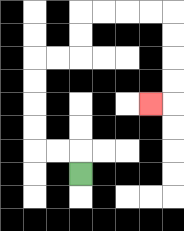{'start': '[3, 7]', 'end': '[6, 4]', 'path_directions': 'U,L,L,U,U,U,U,R,R,U,U,R,R,R,R,D,D,D,D,L', 'path_coordinates': '[[3, 7], [3, 6], [2, 6], [1, 6], [1, 5], [1, 4], [1, 3], [1, 2], [2, 2], [3, 2], [3, 1], [3, 0], [4, 0], [5, 0], [6, 0], [7, 0], [7, 1], [7, 2], [7, 3], [7, 4], [6, 4]]'}